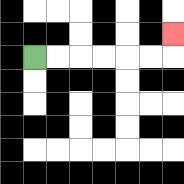{'start': '[1, 2]', 'end': '[7, 1]', 'path_directions': 'R,R,R,R,R,R,U', 'path_coordinates': '[[1, 2], [2, 2], [3, 2], [4, 2], [5, 2], [6, 2], [7, 2], [7, 1]]'}